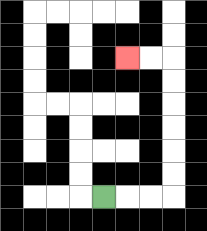{'start': '[4, 8]', 'end': '[5, 2]', 'path_directions': 'R,R,R,U,U,U,U,U,U,L,L', 'path_coordinates': '[[4, 8], [5, 8], [6, 8], [7, 8], [7, 7], [7, 6], [7, 5], [7, 4], [7, 3], [7, 2], [6, 2], [5, 2]]'}